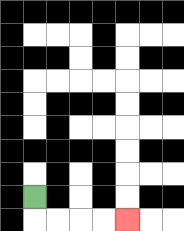{'start': '[1, 8]', 'end': '[5, 9]', 'path_directions': 'D,R,R,R,R', 'path_coordinates': '[[1, 8], [1, 9], [2, 9], [3, 9], [4, 9], [5, 9]]'}